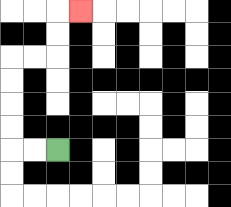{'start': '[2, 6]', 'end': '[3, 0]', 'path_directions': 'L,L,U,U,U,U,R,R,U,U,R', 'path_coordinates': '[[2, 6], [1, 6], [0, 6], [0, 5], [0, 4], [0, 3], [0, 2], [1, 2], [2, 2], [2, 1], [2, 0], [3, 0]]'}